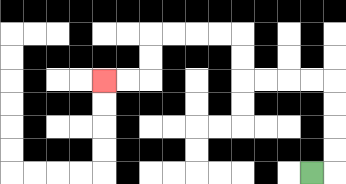{'start': '[13, 7]', 'end': '[4, 3]', 'path_directions': 'R,U,U,U,U,L,L,L,L,U,U,L,L,L,L,D,D,L,L', 'path_coordinates': '[[13, 7], [14, 7], [14, 6], [14, 5], [14, 4], [14, 3], [13, 3], [12, 3], [11, 3], [10, 3], [10, 2], [10, 1], [9, 1], [8, 1], [7, 1], [6, 1], [6, 2], [6, 3], [5, 3], [4, 3]]'}